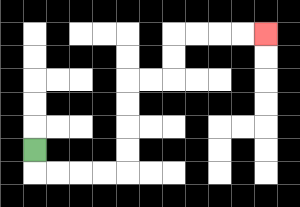{'start': '[1, 6]', 'end': '[11, 1]', 'path_directions': 'D,R,R,R,R,U,U,U,U,R,R,U,U,R,R,R,R', 'path_coordinates': '[[1, 6], [1, 7], [2, 7], [3, 7], [4, 7], [5, 7], [5, 6], [5, 5], [5, 4], [5, 3], [6, 3], [7, 3], [7, 2], [7, 1], [8, 1], [9, 1], [10, 1], [11, 1]]'}